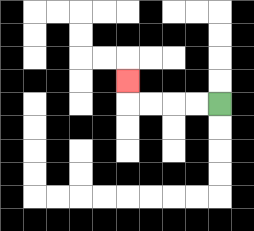{'start': '[9, 4]', 'end': '[5, 3]', 'path_directions': 'L,L,L,L,U', 'path_coordinates': '[[9, 4], [8, 4], [7, 4], [6, 4], [5, 4], [5, 3]]'}